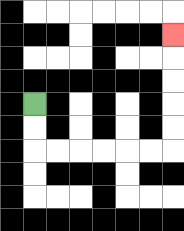{'start': '[1, 4]', 'end': '[7, 1]', 'path_directions': 'D,D,R,R,R,R,R,R,U,U,U,U,U', 'path_coordinates': '[[1, 4], [1, 5], [1, 6], [2, 6], [3, 6], [4, 6], [5, 6], [6, 6], [7, 6], [7, 5], [7, 4], [7, 3], [7, 2], [7, 1]]'}